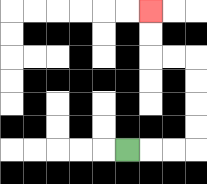{'start': '[5, 6]', 'end': '[6, 0]', 'path_directions': 'R,R,R,U,U,U,U,L,L,U,U', 'path_coordinates': '[[5, 6], [6, 6], [7, 6], [8, 6], [8, 5], [8, 4], [8, 3], [8, 2], [7, 2], [6, 2], [6, 1], [6, 0]]'}